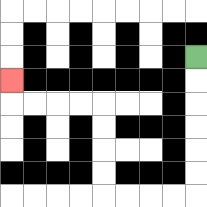{'start': '[8, 2]', 'end': '[0, 3]', 'path_directions': 'D,D,D,D,D,D,L,L,L,L,U,U,U,U,L,L,L,L,U', 'path_coordinates': '[[8, 2], [8, 3], [8, 4], [8, 5], [8, 6], [8, 7], [8, 8], [7, 8], [6, 8], [5, 8], [4, 8], [4, 7], [4, 6], [4, 5], [4, 4], [3, 4], [2, 4], [1, 4], [0, 4], [0, 3]]'}